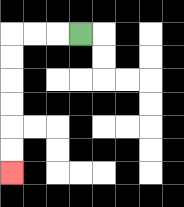{'start': '[3, 1]', 'end': '[0, 7]', 'path_directions': 'L,L,L,D,D,D,D,D,D', 'path_coordinates': '[[3, 1], [2, 1], [1, 1], [0, 1], [0, 2], [0, 3], [0, 4], [0, 5], [0, 6], [0, 7]]'}